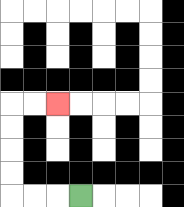{'start': '[3, 8]', 'end': '[2, 4]', 'path_directions': 'L,L,L,U,U,U,U,R,R', 'path_coordinates': '[[3, 8], [2, 8], [1, 8], [0, 8], [0, 7], [0, 6], [0, 5], [0, 4], [1, 4], [2, 4]]'}